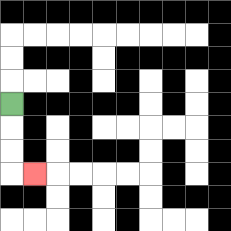{'start': '[0, 4]', 'end': '[1, 7]', 'path_directions': 'D,D,D,R', 'path_coordinates': '[[0, 4], [0, 5], [0, 6], [0, 7], [1, 7]]'}